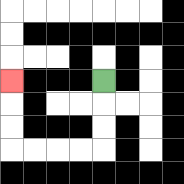{'start': '[4, 3]', 'end': '[0, 3]', 'path_directions': 'D,D,D,L,L,L,L,U,U,U', 'path_coordinates': '[[4, 3], [4, 4], [4, 5], [4, 6], [3, 6], [2, 6], [1, 6], [0, 6], [0, 5], [0, 4], [0, 3]]'}